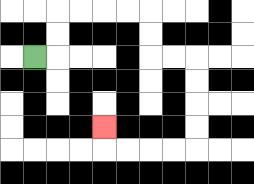{'start': '[1, 2]', 'end': '[4, 5]', 'path_directions': 'R,U,U,R,R,R,R,D,D,R,R,D,D,D,D,L,L,L,L,U', 'path_coordinates': '[[1, 2], [2, 2], [2, 1], [2, 0], [3, 0], [4, 0], [5, 0], [6, 0], [6, 1], [6, 2], [7, 2], [8, 2], [8, 3], [8, 4], [8, 5], [8, 6], [7, 6], [6, 6], [5, 6], [4, 6], [4, 5]]'}